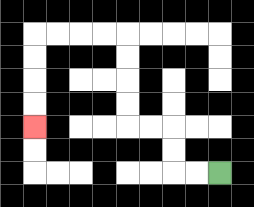{'start': '[9, 7]', 'end': '[1, 5]', 'path_directions': 'L,L,U,U,L,L,U,U,U,U,L,L,L,L,D,D,D,D', 'path_coordinates': '[[9, 7], [8, 7], [7, 7], [7, 6], [7, 5], [6, 5], [5, 5], [5, 4], [5, 3], [5, 2], [5, 1], [4, 1], [3, 1], [2, 1], [1, 1], [1, 2], [1, 3], [1, 4], [1, 5]]'}